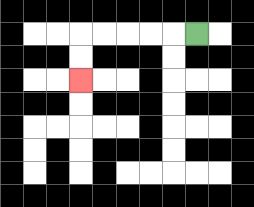{'start': '[8, 1]', 'end': '[3, 3]', 'path_directions': 'L,L,L,L,L,D,D', 'path_coordinates': '[[8, 1], [7, 1], [6, 1], [5, 1], [4, 1], [3, 1], [3, 2], [3, 3]]'}